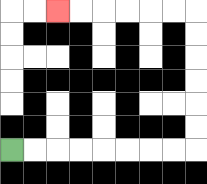{'start': '[0, 6]', 'end': '[2, 0]', 'path_directions': 'R,R,R,R,R,R,R,R,U,U,U,U,U,U,L,L,L,L,L,L', 'path_coordinates': '[[0, 6], [1, 6], [2, 6], [3, 6], [4, 6], [5, 6], [6, 6], [7, 6], [8, 6], [8, 5], [8, 4], [8, 3], [8, 2], [8, 1], [8, 0], [7, 0], [6, 0], [5, 0], [4, 0], [3, 0], [2, 0]]'}